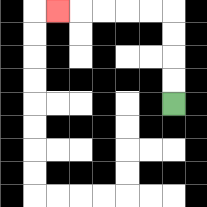{'start': '[7, 4]', 'end': '[2, 0]', 'path_directions': 'U,U,U,U,L,L,L,L,L', 'path_coordinates': '[[7, 4], [7, 3], [7, 2], [7, 1], [7, 0], [6, 0], [5, 0], [4, 0], [3, 0], [2, 0]]'}